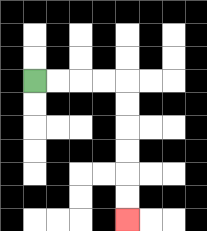{'start': '[1, 3]', 'end': '[5, 9]', 'path_directions': 'R,R,R,R,D,D,D,D,D,D', 'path_coordinates': '[[1, 3], [2, 3], [3, 3], [4, 3], [5, 3], [5, 4], [5, 5], [5, 6], [5, 7], [5, 8], [5, 9]]'}